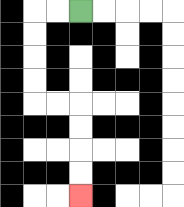{'start': '[3, 0]', 'end': '[3, 8]', 'path_directions': 'L,L,D,D,D,D,R,R,D,D,D,D', 'path_coordinates': '[[3, 0], [2, 0], [1, 0], [1, 1], [1, 2], [1, 3], [1, 4], [2, 4], [3, 4], [3, 5], [3, 6], [3, 7], [3, 8]]'}